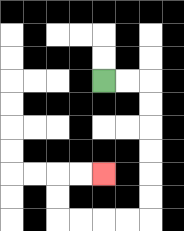{'start': '[4, 3]', 'end': '[4, 7]', 'path_directions': 'R,R,D,D,D,D,D,D,L,L,L,L,U,U,R,R', 'path_coordinates': '[[4, 3], [5, 3], [6, 3], [6, 4], [6, 5], [6, 6], [6, 7], [6, 8], [6, 9], [5, 9], [4, 9], [3, 9], [2, 9], [2, 8], [2, 7], [3, 7], [4, 7]]'}